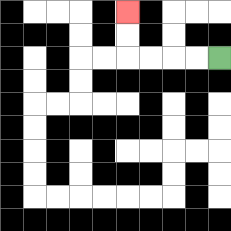{'start': '[9, 2]', 'end': '[5, 0]', 'path_directions': 'L,L,L,L,U,U', 'path_coordinates': '[[9, 2], [8, 2], [7, 2], [6, 2], [5, 2], [5, 1], [5, 0]]'}